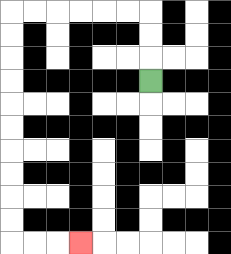{'start': '[6, 3]', 'end': '[3, 10]', 'path_directions': 'U,U,U,L,L,L,L,L,L,D,D,D,D,D,D,D,D,D,D,R,R,R', 'path_coordinates': '[[6, 3], [6, 2], [6, 1], [6, 0], [5, 0], [4, 0], [3, 0], [2, 0], [1, 0], [0, 0], [0, 1], [0, 2], [0, 3], [0, 4], [0, 5], [0, 6], [0, 7], [0, 8], [0, 9], [0, 10], [1, 10], [2, 10], [3, 10]]'}